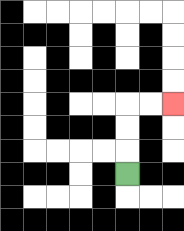{'start': '[5, 7]', 'end': '[7, 4]', 'path_directions': 'U,U,U,R,R', 'path_coordinates': '[[5, 7], [5, 6], [5, 5], [5, 4], [6, 4], [7, 4]]'}